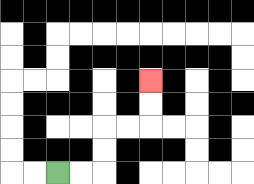{'start': '[2, 7]', 'end': '[6, 3]', 'path_directions': 'R,R,U,U,R,R,U,U', 'path_coordinates': '[[2, 7], [3, 7], [4, 7], [4, 6], [4, 5], [5, 5], [6, 5], [6, 4], [6, 3]]'}